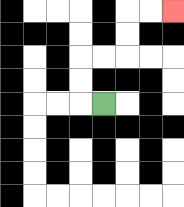{'start': '[4, 4]', 'end': '[7, 0]', 'path_directions': 'L,U,U,R,R,U,U,R,R', 'path_coordinates': '[[4, 4], [3, 4], [3, 3], [3, 2], [4, 2], [5, 2], [5, 1], [5, 0], [6, 0], [7, 0]]'}